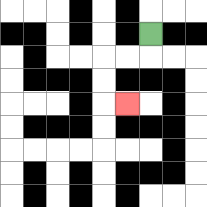{'start': '[6, 1]', 'end': '[5, 4]', 'path_directions': 'D,L,L,D,D,R', 'path_coordinates': '[[6, 1], [6, 2], [5, 2], [4, 2], [4, 3], [4, 4], [5, 4]]'}